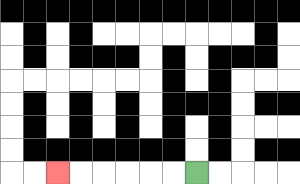{'start': '[8, 7]', 'end': '[2, 7]', 'path_directions': 'L,L,L,L,L,L', 'path_coordinates': '[[8, 7], [7, 7], [6, 7], [5, 7], [4, 7], [3, 7], [2, 7]]'}